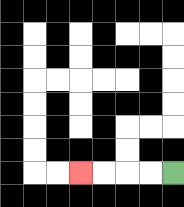{'start': '[7, 7]', 'end': '[3, 7]', 'path_directions': 'L,L,L,L', 'path_coordinates': '[[7, 7], [6, 7], [5, 7], [4, 7], [3, 7]]'}